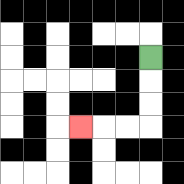{'start': '[6, 2]', 'end': '[3, 5]', 'path_directions': 'D,D,D,L,L,L', 'path_coordinates': '[[6, 2], [6, 3], [6, 4], [6, 5], [5, 5], [4, 5], [3, 5]]'}